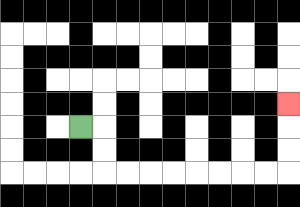{'start': '[3, 5]', 'end': '[12, 4]', 'path_directions': 'R,D,D,R,R,R,R,R,R,R,R,U,U,U', 'path_coordinates': '[[3, 5], [4, 5], [4, 6], [4, 7], [5, 7], [6, 7], [7, 7], [8, 7], [9, 7], [10, 7], [11, 7], [12, 7], [12, 6], [12, 5], [12, 4]]'}